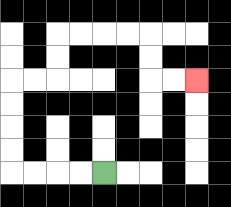{'start': '[4, 7]', 'end': '[8, 3]', 'path_directions': 'L,L,L,L,U,U,U,U,R,R,U,U,R,R,R,R,D,D,R,R', 'path_coordinates': '[[4, 7], [3, 7], [2, 7], [1, 7], [0, 7], [0, 6], [0, 5], [0, 4], [0, 3], [1, 3], [2, 3], [2, 2], [2, 1], [3, 1], [4, 1], [5, 1], [6, 1], [6, 2], [6, 3], [7, 3], [8, 3]]'}